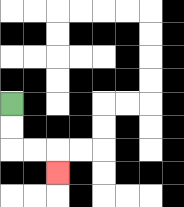{'start': '[0, 4]', 'end': '[2, 7]', 'path_directions': 'D,D,R,R,D', 'path_coordinates': '[[0, 4], [0, 5], [0, 6], [1, 6], [2, 6], [2, 7]]'}